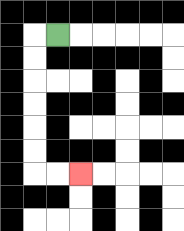{'start': '[2, 1]', 'end': '[3, 7]', 'path_directions': 'L,D,D,D,D,D,D,R,R', 'path_coordinates': '[[2, 1], [1, 1], [1, 2], [1, 3], [1, 4], [1, 5], [1, 6], [1, 7], [2, 7], [3, 7]]'}